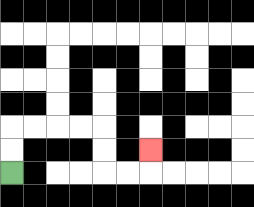{'start': '[0, 7]', 'end': '[6, 6]', 'path_directions': 'U,U,R,R,R,R,D,D,R,R,U', 'path_coordinates': '[[0, 7], [0, 6], [0, 5], [1, 5], [2, 5], [3, 5], [4, 5], [4, 6], [4, 7], [5, 7], [6, 7], [6, 6]]'}